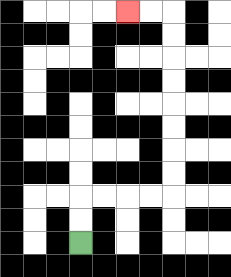{'start': '[3, 10]', 'end': '[5, 0]', 'path_directions': 'U,U,R,R,R,R,U,U,U,U,U,U,U,U,L,L', 'path_coordinates': '[[3, 10], [3, 9], [3, 8], [4, 8], [5, 8], [6, 8], [7, 8], [7, 7], [7, 6], [7, 5], [7, 4], [7, 3], [7, 2], [7, 1], [7, 0], [6, 0], [5, 0]]'}